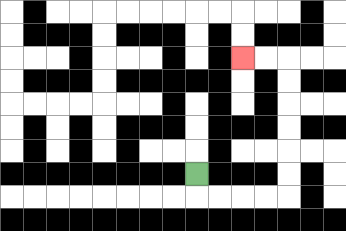{'start': '[8, 7]', 'end': '[10, 2]', 'path_directions': 'D,R,R,R,R,U,U,U,U,U,U,L,L', 'path_coordinates': '[[8, 7], [8, 8], [9, 8], [10, 8], [11, 8], [12, 8], [12, 7], [12, 6], [12, 5], [12, 4], [12, 3], [12, 2], [11, 2], [10, 2]]'}